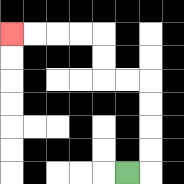{'start': '[5, 7]', 'end': '[0, 1]', 'path_directions': 'R,U,U,U,U,L,L,U,U,L,L,L,L', 'path_coordinates': '[[5, 7], [6, 7], [6, 6], [6, 5], [6, 4], [6, 3], [5, 3], [4, 3], [4, 2], [4, 1], [3, 1], [2, 1], [1, 1], [0, 1]]'}